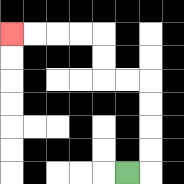{'start': '[5, 7]', 'end': '[0, 1]', 'path_directions': 'R,U,U,U,U,L,L,U,U,L,L,L,L', 'path_coordinates': '[[5, 7], [6, 7], [6, 6], [6, 5], [6, 4], [6, 3], [5, 3], [4, 3], [4, 2], [4, 1], [3, 1], [2, 1], [1, 1], [0, 1]]'}